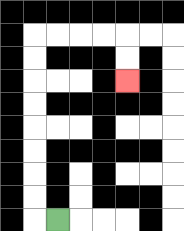{'start': '[2, 9]', 'end': '[5, 3]', 'path_directions': 'L,U,U,U,U,U,U,U,U,R,R,R,R,D,D', 'path_coordinates': '[[2, 9], [1, 9], [1, 8], [1, 7], [1, 6], [1, 5], [1, 4], [1, 3], [1, 2], [1, 1], [2, 1], [3, 1], [4, 1], [5, 1], [5, 2], [5, 3]]'}